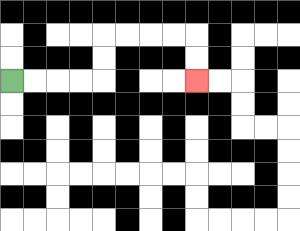{'start': '[0, 3]', 'end': '[8, 3]', 'path_directions': 'R,R,R,R,U,U,R,R,R,R,D,D', 'path_coordinates': '[[0, 3], [1, 3], [2, 3], [3, 3], [4, 3], [4, 2], [4, 1], [5, 1], [6, 1], [7, 1], [8, 1], [8, 2], [8, 3]]'}